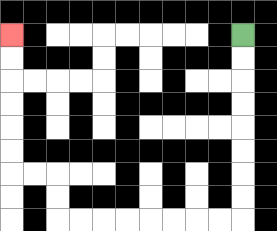{'start': '[10, 1]', 'end': '[0, 1]', 'path_directions': 'D,D,D,D,D,D,D,D,L,L,L,L,L,L,L,L,U,U,L,L,U,U,U,U,U,U', 'path_coordinates': '[[10, 1], [10, 2], [10, 3], [10, 4], [10, 5], [10, 6], [10, 7], [10, 8], [10, 9], [9, 9], [8, 9], [7, 9], [6, 9], [5, 9], [4, 9], [3, 9], [2, 9], [2, 8], [2, 7], [1, 7], [0, 7], [0, 6], [0, 5], [0, 4], [0, 3], [0, 2], [0, 1]]'}